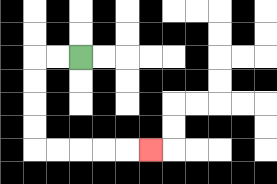{'start': '[3, 2]', 'end': '[6, 6]', 'path_directions': 'L,L,D,D,D,D,R,R,R,R,R', 'path_coordinates': '[[3, 2], [2, 2], [1, 2], [1, 3], [1, 4], [1, 5], [1, 6], [2, 6], [3, 6], [4, 6], [5, 6], [6, 6]]'}